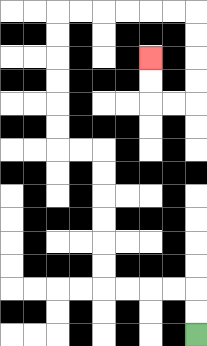{'start': '[8, 14]', 'end': '[6, 2]', 'path_directions': 'U,U,L,L,L,L,U,U,U,U,U,U,L,L,U,U,U,U,U,U,R,R,R,R,R,R,D,D,D,D,L,L,U,U', 'path_coordinates': '[[8, 14], [8, 13], [8, 12], [7, 12], [6, 12], [5, 12], [4, 12], [4, 11], [4, 10], [4, 9], [4, 8], [4, 7], [4, 6], [3, 6], [2, 6], [2, 5], [2, 4], [2, 3], [2, 2], [2, 1], [2, 0], [3, 0], [4, 0], [5, 0], [6, 0], [7, 0], [8, 0], [8, 1], [8, 2], [8, 3], [8, 4], [7, 4], [6, 4], [6, 3], [6, 2]]'}